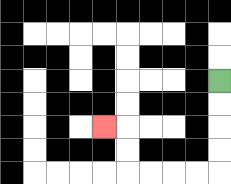{'start': '[9, 3]', 'end': '[4, 5]', 'path_directions': 'D,D,D,D,L,L,L,L,U,U,L', 'path_coordinates': '[[9, 3], [9, 4], [9, 5], [9, 6], [9, 7], [8, 7], [7, 7], [6, 7], [5, 7], [5, 6], [5, 5], [4, 5]]'}